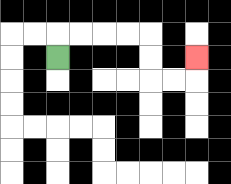{'start': '[2, 2]', 'end': '[8, 2]', 'path_directions': 'U,R,R,R,R,D,D,R,R,U', 'path_coordinates': '[[2, 2], [2, 1], [3, 1], [4, 1], [5, 1], [6, 1], [6, 2], [6, 3], [7, 3], [8, 3], [8, 2]]'}